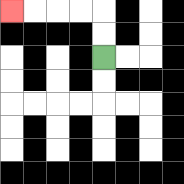{'start': '[4, 2]', 'end': '[0, 0]', 'path_directions': 'U,U,L,L,L,L', 'path_coordinates': '[[4, 2], [4, 1], [4, 0], [3, 0], [2, 0], [1, 0], [0, 0]]'}